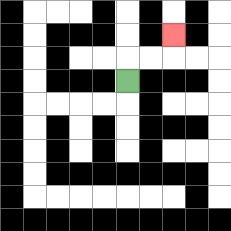{'start': '[5, 3]', 'end': '[7, 1]', 'path_directions': 'U,R,R,U', 'path_coordinates': '[[5, 3], [5, 2], [6, 2], [7, 2], [7, 1]]'}